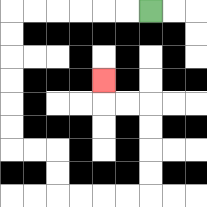{'start': '[6, 0]', 'end': '[4, 3]', 'path_directions': 'L,L,L,L,L,L,D,D,D,D,D,D,R,R,D,D,R,R,R,R,U,U,U,U,L,L,U', 'path_coordinates': '[[6, 0], [5, 0], [4, 0], [3, 0], [2, 0], [1, 0], [0, 0], [0, 1], [0, 2], [0, 3], [0, 4], [0, 5], [0, 6], [1, 6], [2, 6], [2, 7], [2, 8], [3, 8], [4, 8], [5, 8], [6, 8], [6, 7], [6, 6], [6, 5], [6, 4], [5, 4], [4, 4], [4, 3]]'}